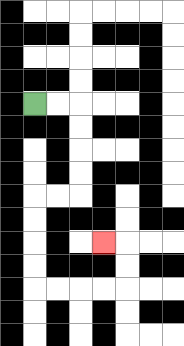{'start': '[1, 4]', 'end': '[4, 10]', 'path_directions': 'R,R,D,D,D,D,L,L,D,D,D,D,R,R,R,R,U,U,L', 'path_coordinates': '[[1, 4], [2, 4], [3, 4], [3, 5], [3, 6], [3, 7], [3, 8], [2, 8], [1, 8], [1, 9], [1, 10], [1, 11], [1, 12], [2, 12], [3, 12], [4, 12], [5, 12], [5, 11], [5, 10], [4, 10]]'}